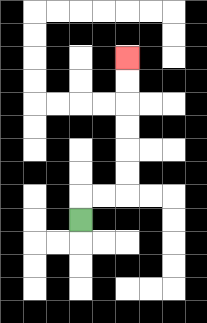{'start': '[3, 9]', 'end': '[5, 2]', 'path_directions': 'U,R,R,U,U,U,U,U,U', 'path_coordinates': '[[3, 9], [3, 8], [4, 8], [5, 8], [5, 7], [5, 6], [5, 5], [5, 4], [5, 3], [5, 2]]'}